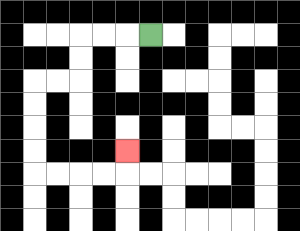{'start': '[6, 1]', 'end': '[5, 6]', 'path_directions': 'L,L,L,D,D,L,L,D,D,D,D,R,R,R,R,U', 'path_coordinates': '[[6, 1], [5, 1], [4, 1], [3, 1], [3, 2], [3, 3], [2, 3], [1, 3], [1, 4], [1, 5], [1, 6], [1, 7], [2, 7], [3, 7], [4, 7], [5, 7], [5, 6]]'}